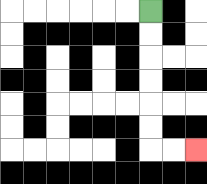{'start': '[6, 0]', 'end': '[8, 6]', 'path_directions': 'D,D,D,D,D,D,R,R', 'path_coordinates': '[[6, 0], [6, 1], [6, 2], [6, 3], [6, 4], [6, 5], [6, 6], [7, 6], [8, 6]]'}